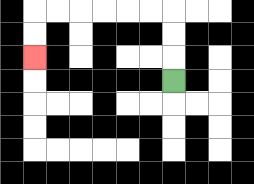{'start': '[7, 3]', 'end': '[1, 2]', 'path_directions': 'U,U,U,L,L,L,L,L,L,D,D', 'path_coordinates': '[[7, 3], [7, 2], [7, 1], [7, 0], [6, 0], [5, 0], [4, 0], [3, 0], [2, 0], [1, 0], [1, 1], [1, 2]]'}